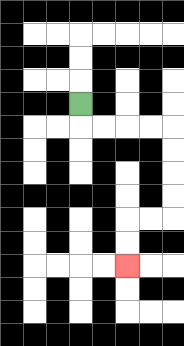{'start': '[3, 4]', 'end': '[5, 11]', 'path_directions': 'D,R,R,R,R,D,D,D,D,L,L,D,D', 'path_coordinates': '[[3, 4], [3, 5], [4, 5], [5, 5], [6, 5], [7, 5], [7, 6], [7, 7], [7, 8], [7, 9], [6, 9], [5, 9], [5, 10], [5, 11]]'}